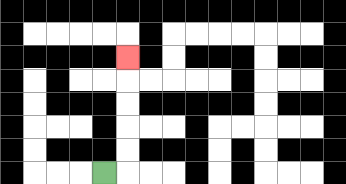{'start': '[4, 7]', 'end': '[5, 2]', 'path_directions': 'R,U,U,U,U,U', 'path_coordinates': '[[4, 7], [5, 7], [5, 6], [5, 5], [5, 4], [5, 3], [5, 2]]'}